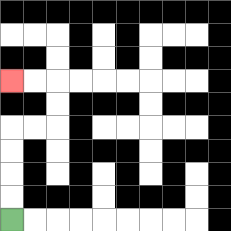{'start': '[0, 9]', 'end': '[0, 3]', 'path_directions': 'U,U,U,U,R,R,U,U,L,L', 'path_coordinates': '[[0, 9], [0, 8], [0, 7], [0, 6], [0, 5], [1, 5], [2, 5], [2, 4], [2, 3], [1, 3], [0, 3]]'}